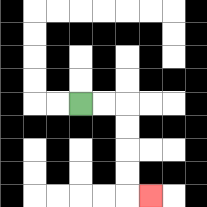{'start': '[3, 4]', 'end': '[6, 8]', 'path_directions': 'R,R,D,D,D,D,R', 'path_coordinates': '[[3, 4], [4, 4], [5, 4], [5, 5], [5, 6], [5, 7], [5, 8], [6, 8]]'}